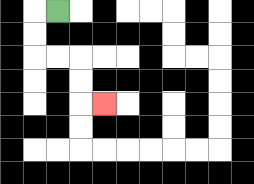{'start': '[2, 0]', 'end': '[4, 4]', 'path_directions': 'L,D,D,R,R,D,D,R', 'path_coordinates': '[[2, 0], [1, 0], [1, 1], [1, 2], [2, 2], [3, 2], [3, 3], [3, 4], [4, 4]]'}